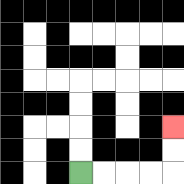{'start': '[3, 7]', 'end': '[7, 5]', 'path_directions': 'R,R,R,R,U,U', 'path_coordinates': '[[3, 7], [4, 7], [5, 7], [6, 7], [7, 7], [7, 6], [7, 5]]'}